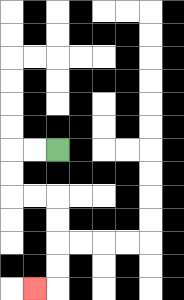{'start': '[2, 6]', 'end': '[1, 12]', 'path_directions': 'L,L,D,D,R,R,D,D,D,D,L', 'path_coordinates': '[[2, 6], [1, 6], [0, 6], [0, 7], [0, 8], [1, 8], [2, 8], [2, 9], [2, 10], [2, 11], [2, 12], [1, 12]]'}